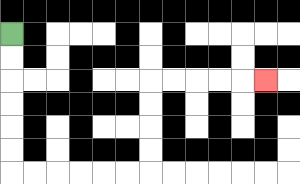{'start': '[0, 1]', 'end': '[11, 3]', 'path_directions': 'D,D,D,D,D,D,R,R,R,R,R,R,U,U,U,U,R,R,R,R,R', 'path_coordinates': '[[0, 1], [0, 2], [0, 3], [0, 4], [0, 5], [0, 6], [0, 7], [1, 7], [2, 7], [3, 7], [4, 7], [5, 7], [6, 7], [6, 6], [6, 5], [6, 4], [6, 3], [7, 3], [8, 3], [9, 3], [10, 3], [11, 3]]'}